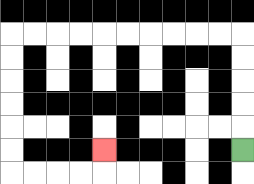{'start': '[10, 6]', 'end': '[4, 6]', 'path_directions': 'U,U,U,U,U,L,L,L,L,L,L,L,L,L,L,D,D,D,D,D,D,R,R,R,R,U', 'path_coordinates': '[[10, 6], [10, 5], [10, 4], [10, 3], [10, 2], [10, 1], [9, 1], [8, 1], [7, 1], [6, 1], [5, 1], [4, 1], [3, 1], [2, 1], [1, 1], [0, 1], [0, 2], [0, 3], [0, 4], [0, 5], [0, 6], [0, 7], [1, 7], [2, 7], [3, 7], [4, 7], [4, 6]]'}